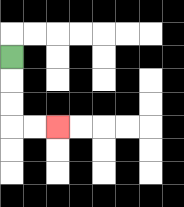{'start': '[0, 2]', 'end': '[2, 5]', 'path_directions': 'D,D,D,R,R', 'path_coordinates': '[[0, 2], [0, 3], [0, 4], [0, 5], [1, 5], [2, 5]]'}